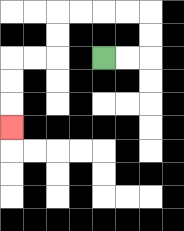{'start': '[4, 2]', 'end': '[0, 5]', 'path_directions': 'R,R,U,U,L,L,L,L,D,D,L,L,D,D,D', 'path_coordinates': '[[4, 2], [5, 2], [6, 2], [6, 1], [6, 0], [5, 0], [4, 0], [3, 0], [2, 0], [2, 1], [2, 2], [1, 2], [0, 2], [0, 3], [0, 4], [0, 5]]'}